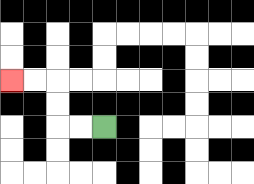{'start': '[4, 5]', 'end': '[0, 3]', 'path_directions': 'L,L,U,U,L,L', 'path_coordinates': '[[4, 5], [3, 5], [2, 5], [2, 4], [2, 3], [1, 3], [0, 3]]'}